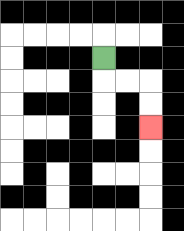{'start': '[4, 2]', 'end': '[6, 5]', 'path_directions': 'D,R,R,D,D', 'path_coordinates': '[[4, 2], [4, 3], [5, 3], [6, 3], [6, 4], [6, 5]]'}